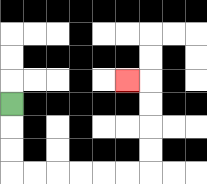{'start': '[0, 4]', 'end': '[5, 3]', 'path_directions': 'D,D,D,R,R,R,R,R,R,U,U,U,U,L', 'path_coordinates': '[[0, 4], [0, 5], [0, 6], [0, 7], [1, 7], [2, 7], [3, 7], [4, 7], [5, 7], [6, 7], [6, 6], [6, 5], [6, 4], [6, 3], [5, 3]]'}